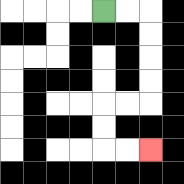{'start': '[4, 0]', 'end': '[6, 6]', 'path_directions': 'R,R,D,D,D,D,L,L,D,D,R,R', 'path_coordinates': '[[4, 0], [5, 0], [6, 0], [6, 1], [6, 2], [6, 3], [6, 4], [5, 4], [4, 4], [4, 5], [4, 6], [5, 6], [6, 6]]'}